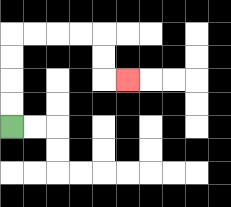{'start': '[0, 5]', 'end': '[5, 3]', 'path_directions': 'U,U,U,U,R,R,R,R,D,D,R', 'path_coordinates': '[[0, 5], [0, 4], [0, 3], [0, 2], [0, 1], [1, 1], [2, 1], [3, 1], [4, 1], [4, 2], [4, 3], [5, 3]]'}